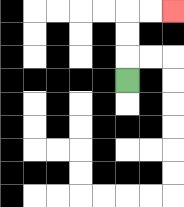{'start': '[5, 3]', 'end': '[7, 0]', 'path_directions': 'U,U,U,R,R', 'path_coordinates': '[[5, 3], [5, 2], [5, 1], [5, 0], [6, 0], [7, 0]]'}